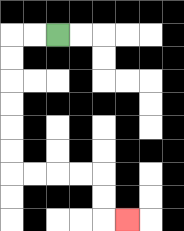{'start': '[2, 1]', 'end': '[5, 9]', 'path_directions': 'L,L,D,D,D,D,D,D,R,R,R,R,D,D,R', 'path_coordinates': '[[2, 1], [1, 1], [0, 1], [0, 2], [0, 3], [0, 4], [0, 5], [0, 6], [0, 7], [1, 7], [2, 7], [3, 7], [4, 7], [4, 8], [4, 9], [5, 9]]'}